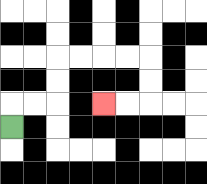{'start': '[0, 5]', 'end': '[4, 4]', 'path_directions': 'U,R,R,U,U,R,R,R,R,D,D,L,L', 'path_coordinates': '[[0, 5], [0, 4], [1, 4], [2, 4], [2, 3], [2, 2], [3, 2], [4, 2], [5, 2], [6, 2], [6, 3], [6, 4], [5, 4], [4, 4]]'}